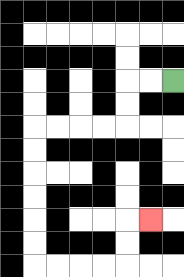{'start': '[7, 3]', 'end': '[6, 9]', 'path_directions': 'L,L,D,D,L,L,L,L,D,D,D,D,D,D,R,R,R,R,U,U,R', 'path_coordinates': '[[7, 3], [6, 3], [5, 3], [5, 4], [5, 5], [4, 5], [3, 5], [2, 5], [1, 5], [1, 6], [1, 7], [1, 8], [1, 9], [1, 10], [1, 11], [2, 11], [3, 11], [4, 11], [5, 11], [5, 10], [5, 9], [6, 9]]'}